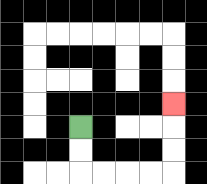{'start': '[3, 5]', 'end': '[7, 4]', 'path_directions': 'D,D,R,R,R,R,U,U,U', 'path_coordinates': '[[3, 5], [3, 6], [3, 7], [4, 7], [5, 7], [6, 7], [7, 7], [7, 6], [7, 5], [7, 4]]'}